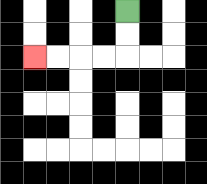{'start': '[5, 0]', 'end': '[1, 2]', 'path_directions': 'D,D,L,L,L,L', 'path_coordinates': '[[5, 0], [5, 1], [5, 2], [4, 2], [3, 2], [2, 2], [1, 2]]'}